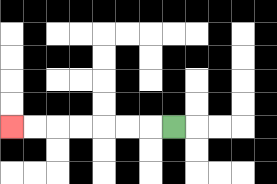{'start': '[7, 5]', 'end': '[0, 5]', 'path_directions': 'L,L,L,L,L,L,L', 'path_coordinates': '[[7, 5], [6, 5], [5, 5], [4, 5], [3, 5], [2, 5], [1, 5], [0, 5]]'}